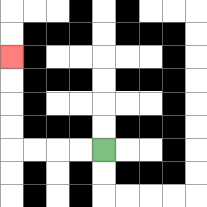{'start': '[4, 6]', 'end': '[0, 2]', 'path_directions': 'L,L,L,L,U,U,U,U', 'path_coordinates': '[[4, 6], [3, 6], [2, 6], [1, 6], [0, 6], [0, 5], [0, 4], [0, 3], [0, 2]]'}